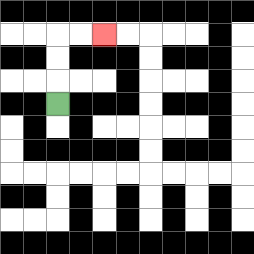{'start': '[2, 4]', 'end': '[4, 1]', 'path_directions': 'U,U,U,R,R', 'path_coordinates': '[[2, 4], [2, 3], [2, 2], [2, 1], [3, 1], [4, 1]]'}